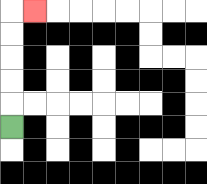{'start': '[0, 5]', 'end': '[1, 0]', 'path_directions': 'U,U,U,U,U,R', 'path_coordinates': '[[0, 5], [0, 4], [0, 3], [0, 2], [0, 1], [0, 0], [1, 0]]'}